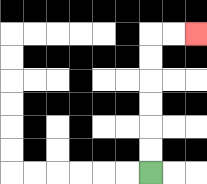{'start': '[6, 7]', 'end': '[8, 1]', 'path_directions': 'U,U,U,U,U,U,R,R', 'path_coordinates': '[[6, 7], [6, 6], [6, 5], [6, 4], [6, 3], [6, 2], [6, 1], [7, 1], [8, 1]]'}